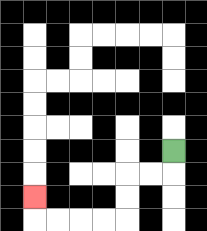{'start': '[7, 6]', 'end': '[1, 8]', 'path_directions': 'D,L,L,D,D,L,L,L,L,U', 'path_coordinates': '[[7, 6], [7, 7], [6, 7], [5, 7], [5, 8], [5, 9], [4, 9], [3, 9], [2, 9], [1, 9], [1, 8]]'}